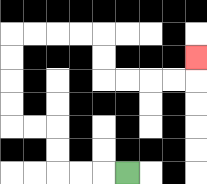{'start': '[5, 7]', 'end': '[8, 2]', 'path_directions': 'L,L,L,U,U,L,L,U,U,U,U,R,R,R,R,D,D,R,R,R,R,U', 'path_coordinates': '[[5, 7], [4, 7], [3, 7], [2, 7], [2, 6], [2, 5], [1, 5], [0, 5], [0, 4], [0, 3], [0, 2], [0, 1], [1, 1], [2, 1], [3, 1], [4, 1], [4, 2], [4, 3], [5, 3], [6, 3], [7, 3], [8, 3], [8, 2]]'}